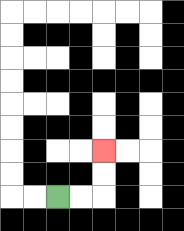{'start': '[2, 8]', 'end': '[4, 6]', 'path_directions': 'R,R,U,U', 'path_coordinates': '[[2, 8], [3, 8], [4, 8], [4, 7], [4, 6]]'}